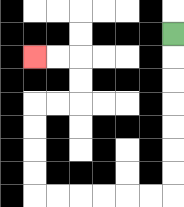{'start': '[7, 1]', 'end': '[1, 2]', 'path_directions': 'D,D,D,D,D,D,D,L,L,L,L,L,L,U,U,U,U,R,R,U,U,L,L', 'path_coordinates': '[[7, 1], [7, 2], [7, 3], [7, 4], [7, 5], [7, 6], [7, 7], [7, 8], [6, 8], [5, 8], [4, 8], [3, 8], [2, 8], [1, 8], [1, 7], [1, 6], [1, 5], [1, 4], [2, 4], [3, 4], [3, 3], [3, 2], [2, 2], [1, 2]]'}